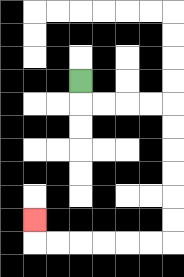{'start': '[3, 3]', 'end': '[1, 9]', 'path_directions': 'D,R,R,R,R,D,D,D,D,D,D,L,L,L,L,L,L,U', 'path_coordinates': '[[3, 3], [3, 4], [4, 4], [5, 4], [6, 4], [7, 4], [7, 5], [7, 6], [7, 7], [7, 8], [7, 9], [7, 10], [6, 10], [5, 10], [4, 10], [3, 10], [2, 10], [1, 10], [1, 9]]'}